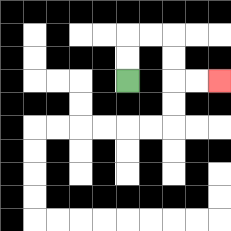{'start': '[5, 3]', 'end': '[9, 3]', 'path_directions': 'U,U,R,R,D,D,R,R', 'path_coordinates': '[[5, 3], [5, 2], [5, 1], [6, 1], [7, 1], [7, 2], [7, 3], [8, 3], [9, 3]]'}